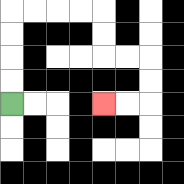{'start': '[0, 4]', 'end': '[4, 4]', 'path_directions': 'U,U,U,U,R,R,R,R,D,D,R,R,D,D,L,L', 'path_coordinates': '[[0, 4], [0, 3], [0, 2], [0, 1], [0, 0], [1, 0], [2, 0], [3, 0], [4, 0], [4, 1], [4, 2], [5, 2], [6, 2], [6, 3], [6, 4], [5, 4], [4, 4]]'}